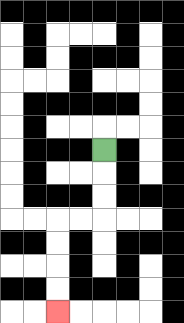{'start': '[4, 6]', 'end': '[2, 13]', 'path_directions': 'D,D,D,L,L,D,D,D,D', 'path_coordinates': '[[4, 6], [4, 7], [4, 8], [4, 9], [3, 9], [2, 9], [2, 10], [2, 11], [2, 12], [2, 13]]'}